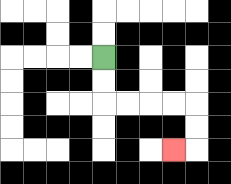{'start': '[4, 2]', 'end': '[7, 6]', 'path_directions': 'D,D,R,R,R,R,D,D,L', 'path_coordinates': '[[4, 2], [4, 3], [4, 4], [5, 4], [6, 4], [7, 4], [8, 4], [8, 5], [8, 6], [7, 6]]'}